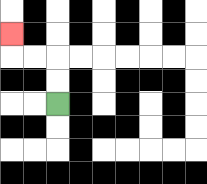{'start': '[2, 4]', 'end': '[0, 1]', 'path_directions': 'U,U,L,L,U', 'path_coordinates': '[[2, 4], [2, 3], [2, 2], [1, 2], [0, 2], [0, 1]]'}